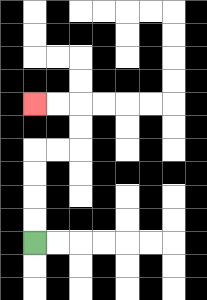{'start': '[1, 10]', 'end': '[1, 4]', 'path_directions': 'U,U,U,U,R,R,U,U,L,L', 'path_coordinates': '[[1, 10], [1, 9], [1, 8], [1, 7], [1, 6], [2, 6], [3, 6], [3, 5], [3, 4], [2, 4], [1, 4]]'}